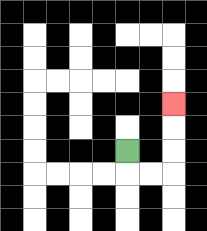{'start': '[5, 6]', 'end': '[7, 4]', 'path_directions': 'D,R,R,U,U,U', 'path_coordinates': '[[5, 6], [5, 7], [6, 7], [7, 7], [7, 6], [7, 5], [7, 4]]'}